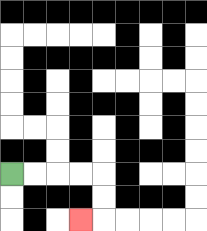{'start': '[0, 7]', 'end': '[3, 9]', 'path_directions': 'R,R,R,R,D,D,L', 'path_coordinates': '[[0, 7], [1, 7], [2, 7], [3, 7], [4, 7], [4, 8], [4, 9], [3, 9]]'}